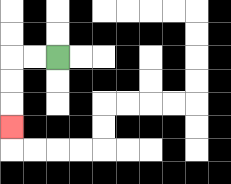{'start': '[2, 2]', 'end': '[0, 5]', 'path_directions': 'L,L,D,D,D', 'path_coordinates': '[[2, 2], [1, 2], [0, 2], [0, 3], [0, 4], [0, 5]]'}